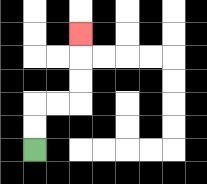{'start': '[1, 6]', 'end': '[3, 1]', 'path_directions': 'U,U,R,R,U,U,U', 'path_coordinates': '[[1, 6], [1, 5], [1, 4], [2, 4], [3, 4], [3, 3], [3, 2], [3, 1]]'}